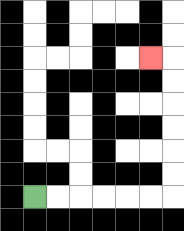{'start': '[1, 8]', 'end': '[6, 2]', 'path_directions': 'R,R,R,R,R,R,U,U,U,U,U,U,L', 'path_coordinates': '[[1, 8], [2, 8], [3, 8], [4, 8], [5, 8], [6, 8], [7, 8], [7, 7], [7, 6], [7, 5], [7, 4], [7, 3], [7, 2], [6, 2]]'}